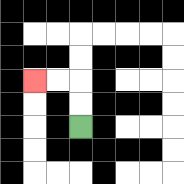{'start': '[3, 5]', 'end': '[1, 3]', 'path_directions': 'U,U,L,L', 'path_coordinates': '[[3, 5], [3, 4], [3, 3], [2, 3], [1, 3]]'}